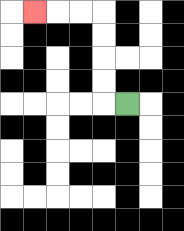{'start': '[5, 4]', 'end': '[1, 0]', 'path_directions': 'L,U,U,U,U,L,L,L', 'path_coordinates': '[[5, 4], [4, 4], [4, 3], [4, 2], [4, 1], [4, 0], [3, 0], [2, 0], [1, 0]]'}